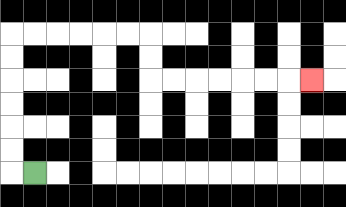{'start': '[1, 7]', 'end': '[13, 3]', 'path_directions': 'L,U,U,U,U,U,U,R,R,R,R,R,R,D,D,R,R,R,R,R,R,R', 'path_coordinates': '[[1, 7], [0, 7], [0, 6], [0, 5], [0, 4], [0, 3], [0, 2], [0, 1], [1, 1], [2, 1], [3, 1], [4, 1], [5, 1], [6, 1], [6, 2], [6, 3], [7, 3], [8, 3], [9, 3], [10, 3], [11, 3], [12, 3], [13, 3]]'}